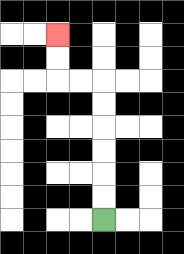{'start': '[4, 9]', 'end': '[2, 1]', 'path_directions': 'U,U,U,U,U,U,L,L,U,U', 'path_coordinates': '[[4, 9], [4, 8], [4, 7], [4, 6], [4, 5], [4, 4], [4, 3], [3, 3], [2, 3], [2, 2], [2, 1]]'}